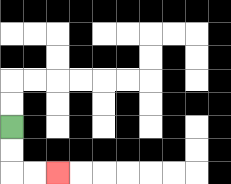{'start': '[0, 5]', 'end': '[2, 7]', 'path_directions': 'D,D,R,R', 'path_coordinates': '[[0, 5], [0, 6], [0, 7], [1, 7], [2, 7]]'}